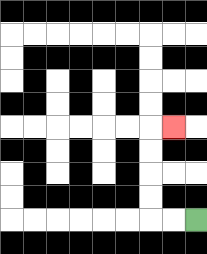{'start': '[8, 9]', 'end': '[7, 5]', 'path_directions': 'L,L,U,U,U,U,R', 'path_coordinates': '[[8, 9], [7, 9], [6, 9], [6, 8], [6, 7], [6, 6], [6, 5], [7, 5]]'}